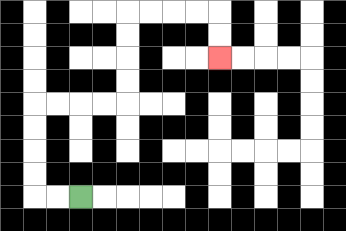{'start': '[3, 8]', 'end': '[9, 2]', 'path_directions': 'L,L,U,U,U,U,R,R,R,R,U,U,U,U,R,R,R,R,D,D', 'path_coordinates': '[[3, 8], [2, 8], [1, 8], [1, 7], [1, 6], [1, 5], [1, 4], [2, 4], [3, 4], [4, 4], [5, 4], [5, 3], [5, 2], [5, 1], [5, 0], [6, 0], [7, 0], [8, 0], [9, 0], [9, 1], [9, 2]]'}